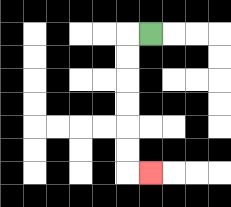{'start': '[6, 1]', 'end': '[6, 7]', 'path_directions': 'L,D,D,D,D,D,D,R', 'path_coordinates': '[[6, 1], [5, 1], [5, 2], [5, 3], [5, 4], [5, 5], [5, 6], [5, 7], [6, 7]]'}